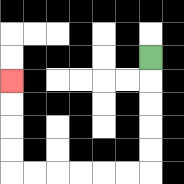{'start': '[6, 2]', 'end': '[0, 3]', 'path_directions': 'D,D,D,D,D,L,L,L,L,L,L,U,U,U,U', 'path_coordinates': '[[6, 2], [6, 3], [6, 4], [6, 5], [6, 6], [6, 7], [5, 7], [4, 7], [3, 7], [2, 7], [1, 7], [0, 7], [0, 6], [0, 5], [0, 4], [0, 3]]'}